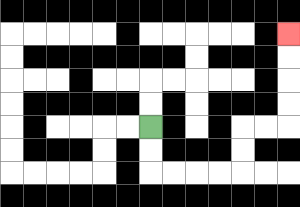{'start': '[6, 5]', 'end': '[12, 1]', 'path_directions': 'D,D,R,R,R,R,U,U,R,R,U,U,U,U', 'path_coordinates': '[[6, 5], [6, 6], [6, 7], [7, 7], [8, 7], [9, 7], [10, 7], [10, 6], [10, 5], [11, 5], [12, 5], [12, 4], [12, 3], [12, 2], [12, 1]]'}